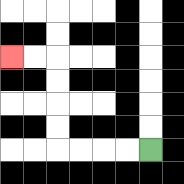{'start': '[6, 6]', 'end': '[0, 2]', 'path_directions': 'L,L,L,L,U,U,U,U,L,L', 'path_coordinates': '[[6, 6], [5, 6], [4, 6], [3, 6], [2, 6], [2, 5], [2, 4], [2, 3], [2, 2], [1, 2], [0, 2]]'}